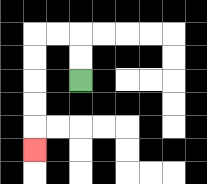{'start': '[3, 3]', 'end': '[1, 6]', 'path_directions': 'U,U,L,L,D,D,D,D,D', 'path_coordinates': '[[3, 3], [3, 2], [3, 1], [2, 1], [1, 1], [1, 2], [1, 3], [1, 4], [1, 5], [1, 6]]'}